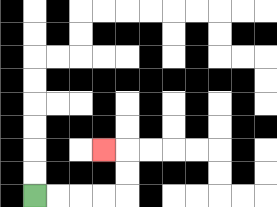{'start': '[1, 8]', 'end': '[4, 6]', 'path_directions': 'R,R,R,R,U,U,L', 'path_coordinates': '[[1, 8], [2, 8], [3, 8], [4, 8], [5, 8], [5, 7], [5, 6], [4, 6]]'}